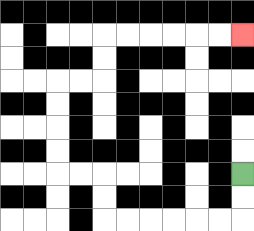{'start': '[10, 7]', 'end': '[10, 1]', 'path_directions': 'D,D,L,L,L,L,L,L,U,U,L,L,U,U,U,U,R,R,U,U,R,R,R,R,R,R', 'path_coordinates': '[[10, 7], [10, 8], [10, 9], [9, 9], [8, 9], [7, 9], [6, 9], [5, 9], [4, 9], [4, 8], [4, 7], [3, 7], [2, 7], [2, 6], [2, 5], [2, 4], [2, 3], [3, 3], [4, 3], [4, 2], [4, 1], [5, 1], [6, 1], [7, 1], [8, 1], [9, 1], [10, 1]]'}